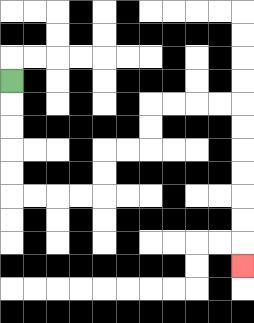{'start': '[0, 3]', 'end': '[10, 11]', 'path_directions': 'D,D,D,D,D,R,R,R,R,U,U,R,R,U,U,R,R,R,R,D,D,D,D,D,D,D', 'path_coordinates': '[[0, 3], [0, 4], [0, 5], [0, 6], [0, 7], [0, 8], [1, 8], [2, 8], [3, 8], [4, 8], [4, 7], [4, 6], [5, 6], [6, 6], [6, 5], [6, 4], [7, 4], [8, 4], [9, 4], [10, 4], [10, 5], [10, 6], [10, 7], [10, 8], [10, 9], [10, 10], [10, 11]]'}